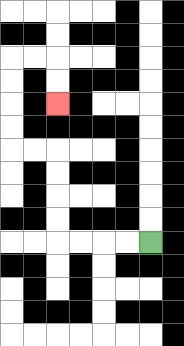{'start': '[6, 10]', 'end': '[2, 4]', 'path_directions': 'L,L,L,L,U,U,U,U,L,L,U,U,U,U,R,R,D,D', 'path_coordinates': '[[6, 10], [5, 10], [4, 10], [3, 10], [2, 10], [2, 9], [2, 8], [2, 7], [2, 6], [1, 6], [0, 6], [0, 5], [0, 4], [0, 3], [0, 2], [1, 2], [2, 2], [2, 3], [2, 4]]'}